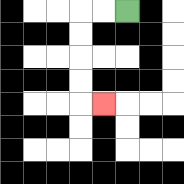{'start': '[5, 0]', 'end': '[4, 4]', 'path_directions': 'L,L,D,D,D,D,R', 'path_coordinates': '[[5, 0], [4, 0], [3, 0], [3, 1], [3, 2], [3, 3], [3, 4], [4, 4]]'}